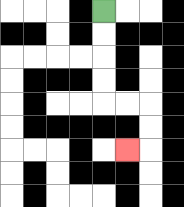{'start': '[4, 0]', 'end': '[5, 6]', 'path_directions': 'D,D,D,D,R,R,D,D,L', 'path_coordinates': '[[4, 0], [4, 1], [4, 2], [4, 3], [4, 4], [5, 4], [6, 4], [6, 5], [6, 6], [5, 6]]'}